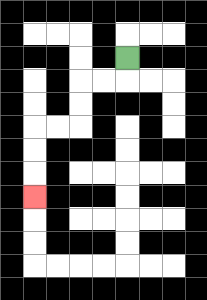{'start': '[5, 2]', 'end': '[1, 8]', 'path_directions': 'D,L,L,D,D,L,L,D,D,D', 'path_coordinates': '[[5, 2], [5, 3], [4, 3], [3, 3], [3, 4], [3, 5], [2, 5], [1, 5], [1, 6], [1, 7], [1, 8]]'}